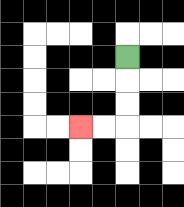{'start': '[5, 2]', 'end': '[3, 5]', 'path_directions': 'D,D,D,L,L', 'path_coordinates': '[[5, 2], [5, 3], [5, 4], [5, 5], [4, 5], [3, 5]]'}